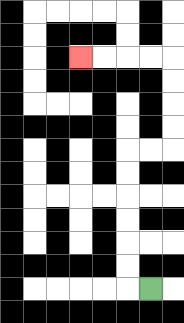{'start': '[6, 12]', 'end': '[3, 2]', 'path_directions': 'L,U,U,U,U,U,U,R,R,U,U,U,U,L,L,L,L', 'path_coordinates': '[[6, 12], [5, 12], [5, 11], [5, 10], [5, 9], [5, 8], [5, 7], [5, 6], [6, 6], [7, 6], [7, 5], [7, 4], [7, 3], [7, 2], [6, 2], [5, 2], [4, 2], [3, 2]]'}